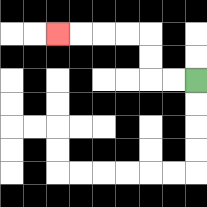{'start': '[8, 3]', 'end': '[2, 1]', 'path_directions': 'L,L,U,U,L,L,L,L', 'path_coordinates': '[[8, 3], [7, 3], [6, 3], [6, 2], [6, 1], [5, 1], [4, 1], [3, 1], [2, 1]]'}